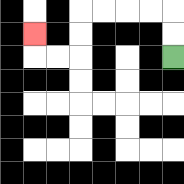{'start': '[7, 2]', 'end': '[1, 1]', 'path_directions': 'U,U,L,L,L,L,D,D,L,L,U', 'path_coordinates': '[[7, 2], [7, 1], [7, 0], [6, 0], [5, 0], [4, 0], [3, 0], [3, 1], [3, 2], [2, 2], [1, 2], [1, 1]]'}